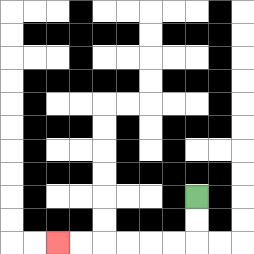{'start': '[8, 8]', 'end': '[2, 10]', 'path_directions': 'D,D,L,L,L,L,L,L', 'path_coordinates': '[[8, 8], [8, 9], [8, 10], [7, 10], [6, 10], [5, 10], [4, 10], [3, 10], [2, 10]]'}